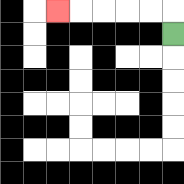{'start': '[7, 1]', 'end': '[2, 0]', 'path_directions': 'U,L,L,L,L,L', 'path_coordinates': '[[7, 1], [7, 0], [6, 0], [5, 0], [4, 0], [3, 0], [2, 0]]'}